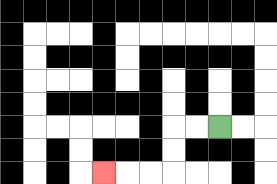{'start': '[9, 5]', 'end': '[4, 7]', 'path_directions': 'L,L,D,D,L,L,L', 'path_coordinates': '[[9, 5], [8, 5], [7, 5], [7, 6], [7, 7], [6, 7], [5, 7], [4, 7]]'}